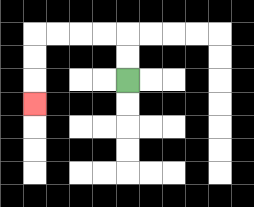{'start': '[5, 3]', 'end': '[1, 4]', 'path_directions': 'U,U,L,L,L,L,D,D,D', 'path_coordinates': '[[5, 3], [5, 2], [5, 1], [4, 1], [3, 1], [2, 1], [1, 1], [1, 2], [1, 3], [1, 4]]'}